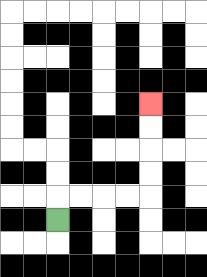{'start': '[2, 9]', 'end': '[6, 4]', 'path_directions': 'U,R,R,R,R,U,U,U,U', 'path_coordinates': '[[2, 9], [2, 8], [3, 8], [4, 8], [5, 8], [6, 8], [6, 7], [6, 6], [6, 5], [6, 4]]'}